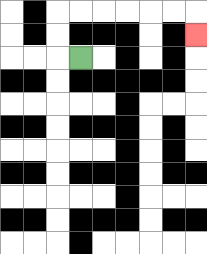{'start': '[3, 2]', 'end': '[8, 1]', 'path_directions': 'L,U,U,R,R,R,R,R,R,D', 'path_coordinates': '[[3, 2], [2, 2], [2, 1], [2, 0], [3, 0], [4, 0], [5, 0], [6, 0], [7, 0], [8, 0], [8, 1]]'}